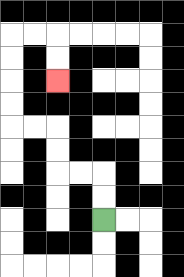{'start': '[4, 9]', 'end': '[2, 3]', 'path_directions': 'U,U,L,L,U,U,L,L,U,U,U,U,R,R,D,D', 'path_coordinates': '[[4, 9], [4, 8], [4, 7], [3, 7], [2, 7], [2, 6], [2, 5], [1, 5], [0, 5], [0, 4], [0, 3], [0, 2], [0, 1], [1, 1], [2, 1], [2, 2], [2, 3]]'}